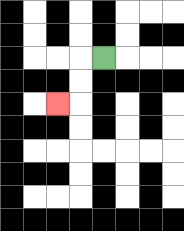{'start': '[4, 2]', 'end': '[2, 4]', 'path_directions': 'L,D,D,L', 'path_coordinates': '[[4, 2], [3, 2], [3, 3], [3, 4], [2, 4]]'}